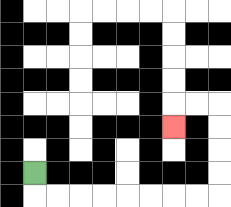{'start': '[1, 7]', 'end': '[7, 5]', 'path_directions': 'D,R,R,R,R,R,R,R,R,U,U,U,U,L,L,D', 'path_coordinates': '[[1, 7], [1, 8], [2, 8], [3, 8], [4, 8], [5, 8], [6, 8], [7, 8], [8, 8], [9, 8], [9, 7], [9, 6], [9, 5], [9, 4], [8, 4], [7, 4], [7, 5]]'}